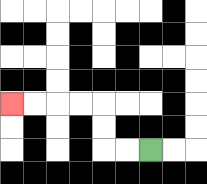{'start': '[6, 6]', 'end': '[0, 4]', 'path_directions': 'L,L,U,U,L,L,L,L', 'path_coordinates': '[[6, 6], [5, 6], [4, 6], [4, 5], [4, 4], [3, 4], [2, 4], [1, 4], [0, 4]]'}